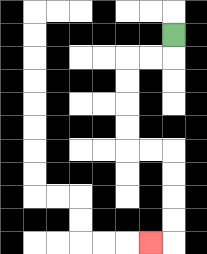{'start': '[7, 1]', 'end': '[6, 10]', 'path_directions': 'D,L,L,D,D,D,D,R,R,D,D,D,D,L', 'path_coordinates': '[[7, 1], [7, 2], [6, 2], [5, 2], [5, 3], [5, 4], [5, 5], [5, 6], [6, 6], [7, 6], [7, 7], [7, 8], [7, 9], [7, 10], [6, 10]]'}